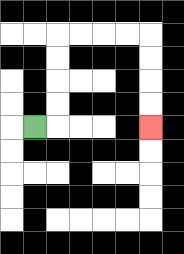{'start': '[1, 5]', 'end': '[6, 5]', 'path_directions': 'R,U,U,U,U,R,R,R,R,D,D,D,D', 'path_coordinates': '[[1, 5], [2, 5], [2, 4], [2, 3], [2, 2], [2, 1], [3, 1], [4, 1], [5, 1], [6, 1], [6, 2], [6, 3], [6, 4], [6, 5]]'}